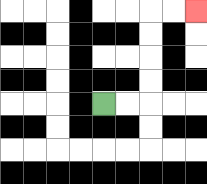{'start': '[4, 4]', 'end': '[8, 0]', 'path_directions': 'R,R,U,U,U,U,R,R', 'path_coordinates': '[[4, 4], [5, 4], [6, 4], [6, 3], [6, 2], [6, 1], [6, 0], [7, 0], [8, 0]]'}